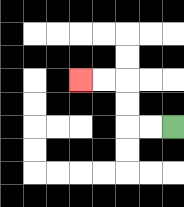{'start': '[7, 5]', 'end': '[3, 3]', 'path_directions': 'L,L,U,U,L,L', 'path_coordinates': '[[7, 5], [6, 5], [5, 5], [5, 4], [5, 3], [4, 3], [3, 3]]'}